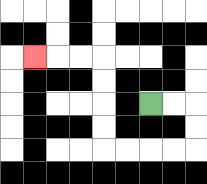{'start': '[6, 4]', 'end': '[1, 2]', 'path_directions': 'R,R,D,D,L,L,L,L,U,U,U,U,L,L,L', 'path_coordinates': '[[6, 4], [7, 4], [8, 4], [8, 5], [8, 6], [7, 6], [6, 6], [5, 6], [4, 6], [4, 5], [4, 4], [4, 3], [4, 2], [3, 2], [2, 2], [1, 2]]'}